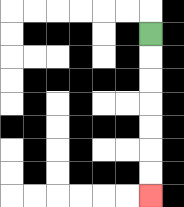{'start': '[6, 1]', 'end': '[6, 8]', 'path_directions': 'D,D,D,D,D,D,D', 'path_coordinates': '[[6, 1], [6, 2], [6, 3], [6, 4], [6, 5], [6, 6], [6, 7], [6, 8]]'}